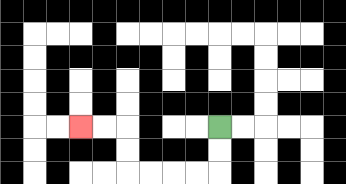{'start': '[9, 5]', 'end': '[3, 5]', 'path_directions': 'D,D,L,L,L,L,U,U,L,L', 'path_coordinates': '[[9, 5], [9, 6], [9, 7], [8, 7], [7, 7], [6, 7], [5, 7], [5, 6], [5, 5], [4, 5], [3, 5]]'}